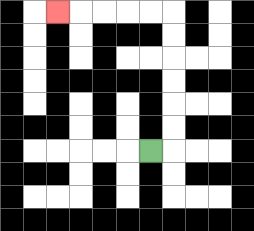{'start': '[6, 6]', 'end': '[2, 0]', 'path_directions': 'R,U,U,U,U,U,U,L,L,L,L,L', 'path_coordinates': '[[6, 6], [7, 6], [7, 5], [7, 4], [7, 3], [7, 2], [7, 1], [7, 0], [6, 0], [5, 0], [4, 0], [3, 0], [2, 0]]'}